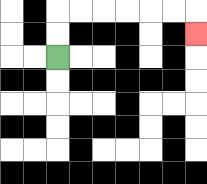{'start': '[2, 2]', 'end': '[8, 1]', 'path_directions': 'U,U,R,R,R,R,R,R,D', 'path_coordinates': '[[2, 2], [2, 1], [2, 0], [3, 0], [4, 0], [5, 0], [6, 0], [7, 0], [8, 0], [8, 1]]'}